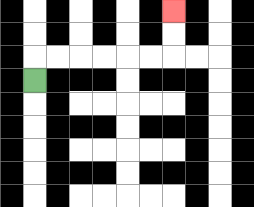{'start': '[1, 3]', 'end': '[7, 0]', 'path_directions': 'U,R,R,R,R,R,R,U,U', 'path_coordinates': '[[1, 3], [1, 2], [2, 2], [3, 2], [4, 2], [5, 2], [6, 2], [7, 2], [7, 1], [7, 0]]'}